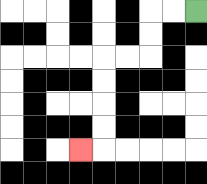{'start': '[8, 0]', 'end': '[3, 6]', 'path_directions': 'L,L,D,D,L,L,D,D,D,D,L', 'path_coordinates': '[[8, 0], [7, 0], [6, 0], [6, 1], [6, 2], [5, 2], [4, 2], [4, 3], [4, 4], [4, 5], [4, 6], [3, 6]]'}